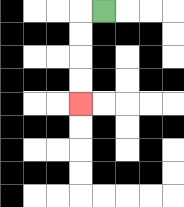{'start': '[4, 0]', 'end': '[3, 4]', 'path_directions': 'L,D,D,D,D', 'path_coordinates': '[[4, 0], [3, 0], [3, 1], [3, 2], [3, 3], [3, 4]]'}